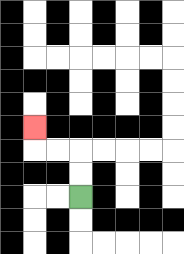{'start': '[3, 8]', 'end': '[1, 5]', 'path_directions': 'U,U,L,L,U', 'path_coordinates': '[[3, 8], [3, 7], [3, 6], [2, 6], [1, 6], [1, 5]]'}